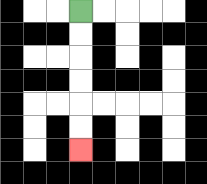{'start': '[3, 0]', 'end': '[3, 6]', 'path_directions': 'D,D,D,D,D,D', 'path_coordinates': '[[3, 0], [3, 1], [3, 2], [3, 3], [3, 4], [3, 5], [3, 6]]'}